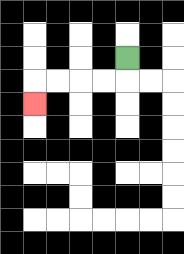{'start': '[5, 2]', 'end': '[1, 4]', 'path_directions': 'D,L,L,L,L,D', 'path_coordinates': '[[5, 2], [5, 3], [4, 3], [3, 3], [2, 3], [1, 3], [1, 4]]'}